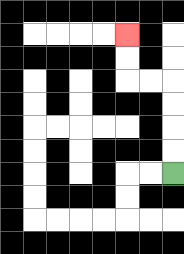{'start': '[7, 7]', 'end': '[5, 1]', 'path_directions': 'U,U,U,U,L,L,U,U', 'path_coordinates': '[[7, 7], [7, 6], [7, 5], [7, 4], [7, 3], [6, 3], [5, 3], [5, 2], [5, 1]]'}